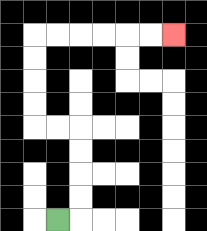{'start': '[2, 9]', 'end': '[7, 1]', 'path_directions': 'R,U,U,U,U,L,L,U,U,U,U,R,R,R,R,R,R', 'path_coordinates': '[[2, 9], [3, 9], [3, 8], [3, 7], [3, 6], [3, 5], [2, 5], [1, 5], [1, 4], [1, 3], [1, 2], [1, 1], [2, 1], [3, 1], [4, 1], [5, 1], [6, 1], [7, 1]]'}